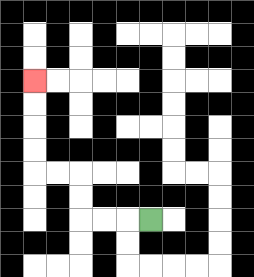{'start': '[6, 9]', 'end': '[1, 3]', 'path_directions': 'L,L,L,U,U,L,L,U,U,U,U', 'path_coordinates': '[[6, 9], [5, 9], [4, 9], [3, 9], [3, 8], [3, 7], [2, 7], [1, 7], [1, 6], [1, 5], [1, 4], [1, 3]]'}